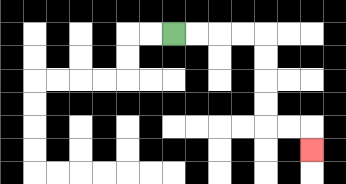{'start': '[7, 1]', 'end': '[13, 6]', 'path_directions': 'R,R,R,R,D,D,D,D,R,R,D', 'path_coordinates': '[[7, 1], [8, 1], [9, 1], [10, 1], [11, 1], [11, 2], [11, 3], [11, 4], [11, 5], [12, 5], [13, 5], [13, 6]]'}